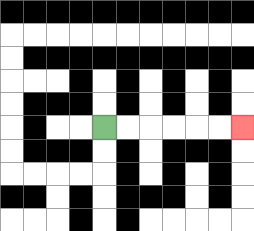{'start': '[4, 5]', 'end': '[10, 5]', 'path_directions': 'R,R,R,R,R,R', 'path_coordinates': '[[4, 5], [5, 5], [6, 5], [7, 5], [8, 5], [9, 5], [10, 5]]'}